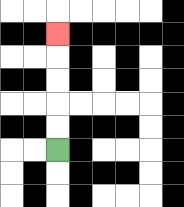{'start': '[2, 6]', 'end': '[2, 1]', 'path_directions': 'U,U,U,U,U', 'path_coordinates': '[[2, 6], [2, 5], [2, 4], [2, 3], [2, 2], [2, 1]]'}